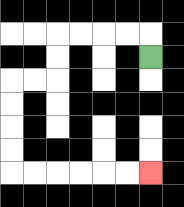{'start': '[6, 2]', 'end': '[6, 7]', 'path_directions': 'U,L,L,L,L,D,D,L,L,D,D,D,D,R,R,R,R,R,R', 'path_coordinates': '[[6, 2], [6, 1], [5, 1], [4, 1], [3, 1], [2, 1], [2, 2], [2, 3], [1, 3], [0, 3], [0, 4], [0, 5], [0, 6], [0, 7], [1, 7], [2, 7], [3, 7], [4, 7], [5, 7], [6, 7]]'}